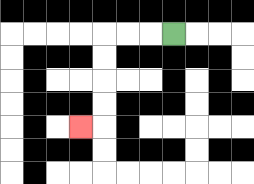{'start': '[7, 1]', 'end': '[3, 5]', 'path_directions': 'L,L,L,D,D,D,D,L', 'path_coordinates': '[[7, 1], [6, 1], [5, 1], [4, 1], [4, 2], [4, 3], [4, 4], [4, 5], [3, 5]]'}